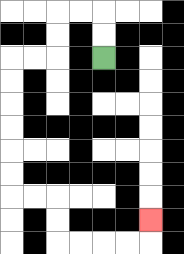{'start': '[4, 2]', 'end': '[6, 9]', 'path_directions': 'U,U,L,L,D,D,L,L,D,D,D,D,D,D,R,R,D,D,R,R,R,R,U', 'path_coordinates': '[[4, 2], [4, 1], [4, 0], [3, 0], [2, 0], [2, 1], [2, 2], [1, 2], [0, 2], [0, 3], [0, 4], [0, 5], [0, 6], [0, 7], [0, 8], [1, 8], [2, 8], [2, 9], [2, 10], [3, 10], [4, 10], [5, 10], [6, 10], [6, 9]]'}